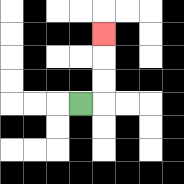{'start': '[3, 4]', 'end': '[4, 1]', 'path_directions': 'R,U,U,U', 'path_coordinates': '[[3, 4], [4, 4], [4, 3], [4, 2], [4, 1]]'}